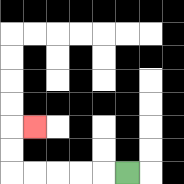{'start': '[5, 7]', 'end': '[1, 5]', 'path_directions': 'L,L,L,L,L,U,U,R', 'path_coordinates': '[[5, 7], [4, 7], [3, 7], [2, 7], [1, 7], [0, 7], [0, 6], [0, 5], [1, 5]]'}